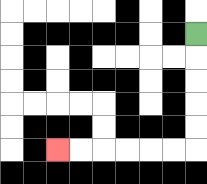{'start': '[8, 1]', 'end': '[2, 6]', 'path_directions': 'D,D,D,D,D,L,L,L,L,L,L', 'path_coordinates': '[[8, 1], [8, 2], [8, 3], [8, 4], [8, 5], [8, 6], [7, 6], [6, 6], [5, 6], [4, 6], [3, 6], [2, 6]]'}